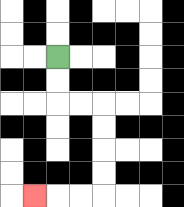{'start': '[2, 2]', 'end': '[1, 8]', 'path_directions': 'D,D,R,R,D,D,D,D,L,L,L', 'path_coordinates': '[[2, 2], [2, 3], [2, 4], [3, 4], [4, 4], [4, 5], [4, 6], [4, 7], [4, 8], [3, 8], [2, 8], [1, 8]]'}